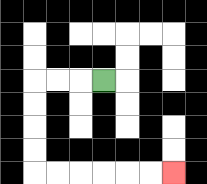{'start': '[4, 3]', 'end': '[7, 7]', 'path_directions': 'L,L,L,D,D,D,D,R,R,R,R,R,R', 'path_coordinates': '[[4, 3], [3, 3], [2, 3], [1, 3], [1, 4], [1, 5], [1, 6], [1, 7], [2, 7], [3, 7], [4, 7], [5, 7], [6, 7], [7, 7]]'}